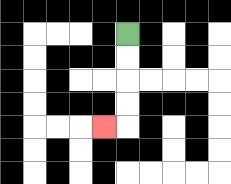{'start': '[5, 1]', 'end': '[4, 5]', 'path_directions': 'D,D,D,D,L', 'path_coordinates': '[[5, 1], [5, 2], [5, 3], [5, 4], [5, 5], [4, 5]]'}